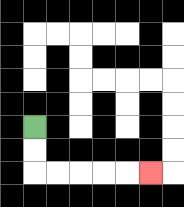{'start': '[1, 5]', 'end': '[6, 7]', 'path_directions': 'D,D,R,R,R,R,R', 'path_coordinates': '[[1, 5], [1, 6], [1, 7], [2, 7], [3, 7], [4, 7], [5, 7], [6, 7]]'}